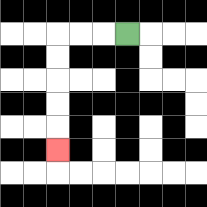{'start': '[5, 1]', 'end': '[2, 6]', 'path_directions': 'L,L,L,D,D,D,D,D', 'path_coordinates': '[[5, 1], [4, 1], [3, 1], [2, 1], [2, 2], [2, 3], [2, 4], [2, 5], [2, 6]]'}